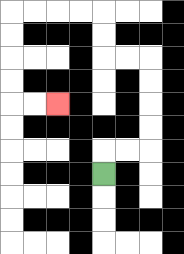{'start': '[4, 7]', 'end': '[2, 4]', 'path_directions': 'U,R,R,U,U,U,U,L,L,U,U,L,L,L,L,D,D,D,D,R,R', 'path_coordinates': '[[4, 7], [4, 6], [5, 6], [6, 6], [6, 5], [6, 4], [6, 3], [6, 2], [5, 2], [4, 2], [4, 1], [4, 0], [3, 0], [2, 0], [1, 0], [0, 0], [0, 1], [0, 2], [0, 3], [0, 4], [1, 4], [2, 4]]'}